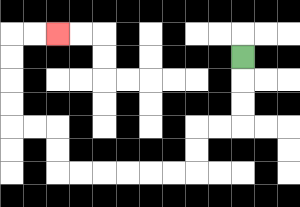{'start': '[10, 2]', 'end': '[2, 1]', 'path_directions': 'D,D,D,L,L,D,D,L,L,L,L,L,L,U,U,L,L,U,U,U,U,R,R', 'path_coordinates': '[[10, 2], [10, 3], [10, 4], [10, 5], [9, 5], [8, 5], [8, 6], [8, 7], [7, 7], [6, 7], [5, 7], [4, 7], [3, 7], [2, 7], [2, 6], [2, 5], [1, 5], [0, 5], [0, 4], [0, 3], [0, 2], [0, 1], [1, 1], [2, 1]]'}